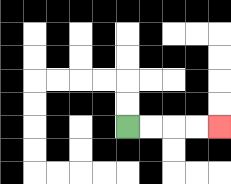{'start': '[5, 5]', 'end': '[9, 5]', 'path_directions': 'R,R,R,R', 'path_coordinates': '[[5, 5], [6, 5], [7, 5], [8, 5], [9, 5]]'}